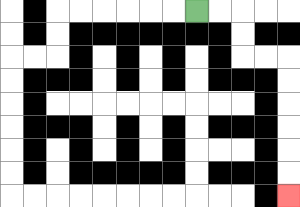{'start': '[8, 0]', 'end': '[12, 8]', 'path_directions': 'R,R,D,D,R,R,D,D,D,D,D,D', 'path_coordinates': '[[8, 0], [9, 0], [10, 0], [10, 1], [10, 2], [11, 2], [12, 2], [12, 3], [12, 4], [12, 5], [12, 6], [12, 7], [12, 8]]'}